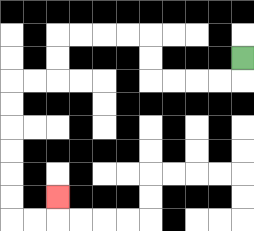{'start': '[10, 2]', 'end': '[2, 8]', 'path_directions': 'D,L,L,L,L,U,U,L,L,L,L,D,D,L,L,D,D,D,D,D,D,R,R,U', 'path_coordinates': '[[10, 2], [10, 3], [9, 3], [8, 3], [7, 3], [6, 3], [6, 2], [6, 1], [5, 1], [4, 1], [3, 1], [2, 1], [2, 2], [2, 3], [1, 3], [0, 3], [0, 4], [0, 5], [0, 6], [0, 7], [0, 8], [0, 9], [1, 9], [2, 9], [2, 8]]'}